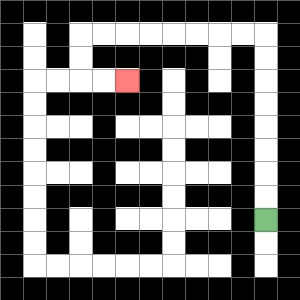{'start': '[11, 9]', 'end': '[5, 3]', 'path_directions': 'U,U,U,U,U,U,U,U,L,L,L,L,L,L,L,L,D,D,R,R', 'path_coordinates': '[[11, 9], [11, 8], [11, 7], [11, 6], [11, 5], [11, 4], [11, 3], [11, 2], [11, 1], [10, 1], [9, 1], [8, 1], [7, 1], [6, 1], [5, 1], [4, 1], [3, 1], [3, 2], [3, 3], [4, 3], [5, 3]]'}